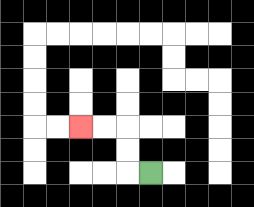{'start': '[6, 7]', 'end': '[3, 5]', 'path_directions': 'L,U,U,L,L', 'path_coordinates': '[[6, 7], [5, 7], [5, 6], [5, 5], [4, 5], [3, 5]]'}